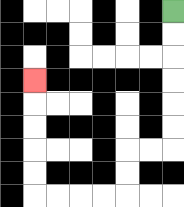{'start': '[7, 0]', 'end': '[1, 3]', 'path_directions': 'D,D,D,D,D,D,L,L,D,D,L,L,L,L,U,U,U,U,U', 'path_coordinates': '[[7, 0], [7, 1], [7, 2], [7, 3], [7, 4], [7, 5], [7, 6], [6, 6], [5, 6], [5, 7], [5, 8], [4, 8], [3, 8], [2, 8], [1, 8], [1, 7], [1, 6], [1, 5], [1, 4], [1, 3]]'}